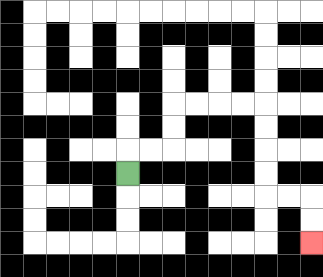{'start': '[5, 7]', 'end': '[13, 10]', 'path_directions': 'U,R,R,U,U,R,R,R,R,D,D,D,D,R,R,D,D', 'path_coordinates': '[[5, 7], [5, 6], [6, 6], [7, 6], [7, 5], [7, 4], [8, 4], [9, 4], [10, 4], [11, 4], [11, 5], [11, 6], [11, 7], [11, 8], [12, 8], [13, 8], [13, 9], [13, 10]]'}